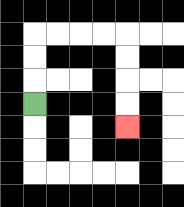{'start': '[1, 4]', 'end': '[5, 5]', 'path_directions': 'U,U,U,R,R,R,R,D,D,D,D', 'path_coordinates': '[[1, 4], [1, 3], [1, 2], [1, 1], [2, 1], [3, 1], [4, 1], [5, 1], [5, 2], [5, 3], [5, 4], [5, 5]]'}